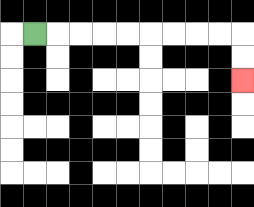{'start': '[1, 1]', 'end': '[10, 3]', 'path_directions': 'R,R,R,R,R,R,R,R,R,D,D', 'path_coordinates': '[[1, 1], [2, 1], [3, 1], [4, 1], [5, 1], [6, 1], [7, 1], [8, 1], [9, 1], [10, 1], [10, 2], [10, 3]]'}